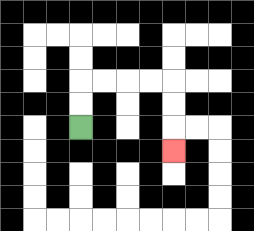{'start': '[3, 5]', 'end': '[7, 6]', 'path_directions': 'U,U,R,R,R,R,D,D,D', 'path_coordinates': '[[3, 5], [3, 4], [3, 3], [4, 3], [5, 3], [6, 3], [7, 3], [7, 4], [7, 5], [7, 6]]'}